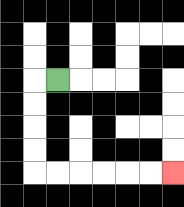{'start': '[2, 3]', 'end': '[7, 7]', 'path_directions': 'L,D,D,D,D,R,R,R,R,R,R', 'path_coordinates': '[[2, 3], [1, 3], [1, 4], [1, 5], [1, 6], [1, 7], [2, 7], [3, 7], [4, 7], [5, 7], [6, 7], [7, 7]]'}